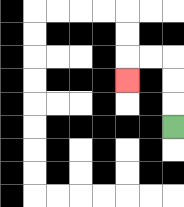{'start': '[7, 5]', 'end': '[5, 3]', 'path_directions': 'U,U,U,L,L,D', 'path_coordinates': '[[7, 5], [7, 4], [7, 3], [7, 2], [6, 2], [5, 2], [5, 3]]'}